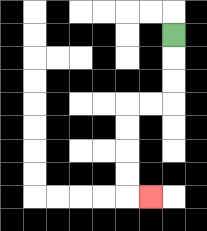{'start': '[7, 1]', 'end': '[6, 8]', 'path_directions': 'D,D,D,L,L,D,D,D,D,R', 'path_coordinates': '[[7, 1], [7, 2], [7, 3], [7, 4], [6, 4], [5, 4], [5, 5], [5, 6], [5, 7], [5, 8], [6, 8]]'}